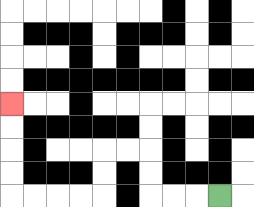{'start': '[9, 8]', 'end': '[0, 4]', 'path_directions': 'L,L,L,U,U,L,L,D,D,L,L,L,L,U,U,U,U', 'path_coordinates': '[[9, 8], [8, 8], [7, 8], [6, 8], [6, 7], [6, 6], [5, 6], [4, 6], [4, 7], [4, 8], [3, 8], [2, 8], [1, 8], [0, 8], [0, 7], [0, 6], [0, 5], [0, 4]]'}